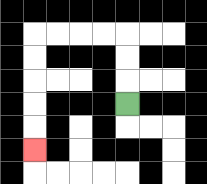{'start': '[5, 4]', 'end': '[1, 6]', 'path_directions': 'U,U,U,L,L,L,L,D,D,D,D,D', 'path_coordinates': '[[5, 4], [5, 3], [5, 2], [5, 1], [4, 1], [3, 1], [2, 1], [1, 1], [1, 2], [1, 3], [1, 4], [1, 5], [1, 6]]'}